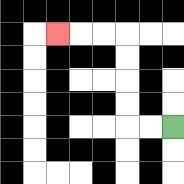{'start': '[7, 5]', 'end': '[2, 1]', 'path_directions': 'L,L,U,U,U,U,L,L,L', 'path_coordinates': '[[7, 5], [6, 5], [5, 5], [5, 4], [5, 3], [5, 2], [5, 1], [4, 1], [3, 1], [2, 1]]'}